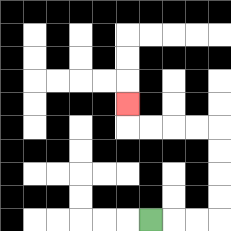{'start': '[6, 9]', 'end': '[5, 4]', 'path_directions': 'R,R,R,U,U,U,U,L,L,L,L,U', 'path_coordinates': '[[6, 9], [7, 9], [8, 9], [9, 9], [9, 8], [9, 7], [9, 6], [9, 5], [8, 5], [7, 5], [6, 5], [5, 5], [5, 4]]'}